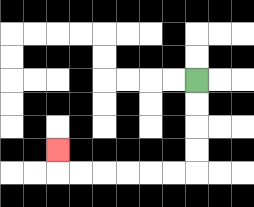{'start': '[8, 3]', 'end': '[2, 6]', 'path_directions': 'D,D,D,D,L,L,L,L,L,L,U', 'path_coordinates': '[[8, 3], [8, 4], [8, 5], [8, 6], [8, 7], [7, 7], [6, 7], [5, 7], [4, 7], [3, 7], [2, 7], [2, 6]]'}